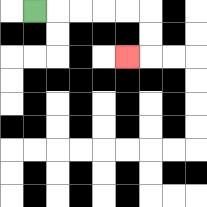{'start': '[1, 0]', 'end': '[5, 2]', 'path_directions': 'R,R,R,R,R,D,D,L', 'path_coordinates': '[[1, 0], [2, 0], [3, 0], [4, 0], [5, 0], [6, 0], [6, 1], [6, 2], [5, 2]]'}